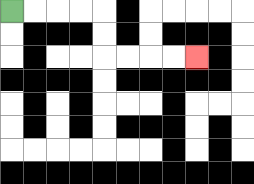{'start': '[0, 0]', 'end': '[8, 2]', 'path_directions': 'R,R,R,R,D,D,R,R,R,R', 'path_coordinates': '[[0, 0], [1, 0], [2, 0], [3, 0], [4, 0], [4, 1], [4, 2], [5, 2], [6, 2], [7, 2], [8, 2]]'}